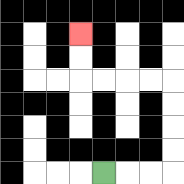{'start': '[4, 7]', 'end': '[3, 1]', 'path_directions': 'R,R,R,U,U,U,U,L,L,L,L,U,U', 'path_coordinates': '[[4, 7], [5, 7], [6, 7], [7, 7], [7, 6], [7, 5], [7, 4], [7, 3], [6, 3], [5, 3], [4, 3], [3, 3], [3, 2], [3, 1]]'}